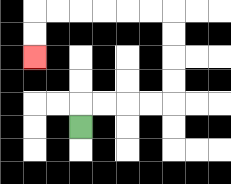{'start': '[3, 5]', 'end': '[1, 2]', 'path_directions': 'U,R,R,R,R,U,U,U,U,L,L,L,L,L,L,D,D', 'path_coordinates': '[[3, 5], [3, 4], [4, 4], [5, 4], [6, 4], [7, 4], [7, 3], [7, 2], [7, 1], [7, 0], [6, 0], [5, 0], [4, 0], [3, 0], [2, 0], [1, 0], [1, 1], [1, 2]]'}